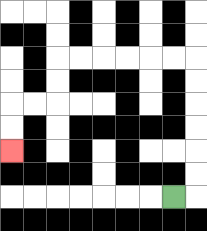{'start': '[7, 8]', 'end': '[0, 6]', 'path_directions': 'R,U,U,U,U,U,U,L,L,L,L,L,L,D,D,L,L,D,D', 'path_coordinates': '[[7, 8], [8, 8], [8, 7], [8, 6], [8, 5], [8, 4], [8, 3], [8, 2], [7, 2], [6, 2], [5, 2], [4, 2], [3, 2], [2, 2], [2, 3], [2, 4], [1, 4], [0, 4], [0, 5], [0, 6]]'}